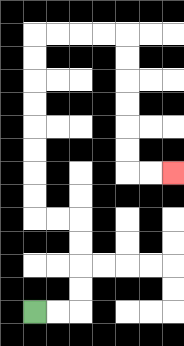{'start': '[1, 13]', 'end': '[7, 7]', 'path_directions': 'R,R,U,U,U,U,L,L,U,U,U,U,U,U,U,U,R,R,R,R,D,D,D,D,D,D,R,R', 'path_coordinates': '[[1, 13], [2, 13], [3, 13], [3, 12], [3, 11], [3, 10], [3, 9], [2, 9], [1, 9], [1, 8], [1, 7], [1, 6], [1, 5], [1, 4], [1, 3], [1, 2], [1, 1], [2, 1], [3, 1], [4, 1], [5, 1], [5, 2], [5, 3], [5, 4], [5, 5], [5, 6], [5, 7], [6, 7], [7, 7]]'}